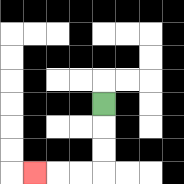{'start': '[4, 4]', 'end': '[1, 7]', 'path_directions': 'D,D,D,L,L,L', 'path_coordinates': '[[4, 4], [4, 5], [4, 6], [4, 7], [3, 7], [2, 7], [1, 7]]'}